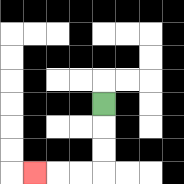{'start': '[4, 4]', 'end': '[1, 7]', 'path_directions': 'D,D,D,L,L,L', 'path_coordinates': '[[4, 4], [4, 5], [4, 6], [4, 7], [3, 7], [2, 7], [1, 7]]'}